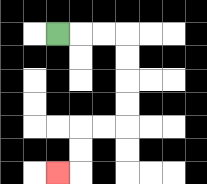{'start': '[2, 1]', 'end': '[2, 7]', 'path_directions': 'R,R,R,D,D,D,D,L,L,D,D,L', 'path_coordinates': '[[2, 1], [3, 1], [4, 1], [5, 1], [5, 2], [5, 3], [5, 4], [5, 5], [4, 5], [3, 5], [3, 6], [3, 7], [2, 7]]'}